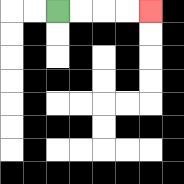{'start': '[2, 0]', 'end': '[6, 0]', 'path_directions': 'R,R,R,R', 'path_coordinates': '[[2, 0], [3, 0], [4, 0], [5, 0], [6, 0]]'}